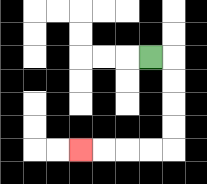{'start': '[6, 2]', 'end': '[3, 6]', 'path_directions': 'R,D,D,D,D,L,L,L,L', 'path_coordinates': '[[6, 2], [7, 2], [7, 3], [7, 4], [7, 5], [7, 6], [6, 6], [5, 6], [4, 6], [3, 6]]'}